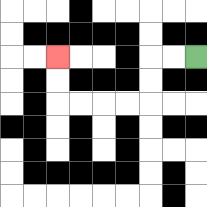{'start': '[8, 2]', 'end': '[2, 2]', 'path_directions': 'L,L,D,D,L,L,L,L,U,U', 'path_coordinates': '[[8, 2], [7, 2], [6, 2], [6, 3], [6, 4], [5, 4], [4, 4], [3, 4], [2, 4], [2, 3], [2, 2]]'}